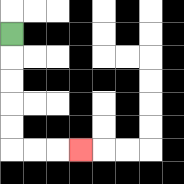{'start': '[0, 1]', 'end': '[3, 6]', 'path_directions': 'D,D,D,D,D,R,R,R', 'path_coordinates': '[[0, 1], [0, 2], [0, 3], [0, 4], [0, 5], [0, 6], [1, 6], [2, 6], [3, 6]]'}